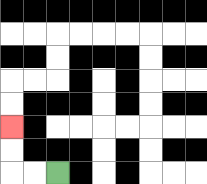{'start': '[2, 7]', 'end': '[0, 5]', 'path_directions': 'L,L,U,U', 'path_coordinates': '[[2, 7], [1, 7], [0, 7], [0, 6], [0, 5]]'}